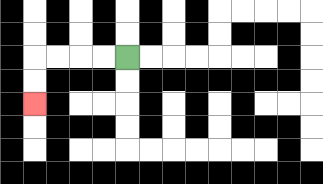{'start': '[5, 2]', 'end': '[1, 4]', 'path_directions': 'L,L,L,L,D,D', 'path_coordinates': '[[5, 2], [4, 2], [3, 2], [2, 2], [1, 2], [1, 3], [1, 4]]'}